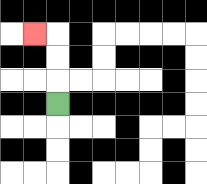{'start': '[2, 4]', 'end': '[1, 1]', 'path_directions': 'U,U,U,L', 'path_coordinates': '[[2, 4], [2, 3], [2, 2], [2, 1], [1, 1]]'}